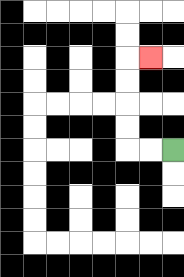{'start': '[7, 6]', 'end': '[6, 2]', 'path_directions': 'L,L,U,U,U,U,R', 'path_coordinates': '[[7, 6], [6, 6], [5, 6], [5, 5], [5, 4], [5, 3], [5, 2], [6, 2]]'}